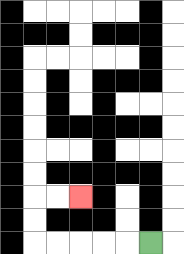{'start': '[6, 10]', 'end': '[3, 8]', 'path_directions': 'L,L,L,L,L,U,U,R,R', 'path_coordinates': '[[6, 10], [5, 10], [4, 10], [3, 10], [2, 10], [1, 10], [1, 9], [1, 8], [2, 8], [3, 8]]'}